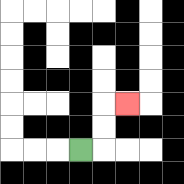{'start': '[3, 6]', 'end': '[5, 4]', 'path_directions': 'R,U,U,R', 'path_coordinates': '[[3, 6], [4, 6], [4, 5], [4, 4], [5, 4]]'}